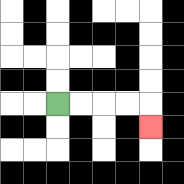{'start': '[2, 4]', 'end': '[6, 5]', 'path_directions': 'R,R,R,R,D', 'path_coordinates': '[[2, 4], [3, 4], [4, 4], [5, 4], [6, 4], [6, 5]]'}